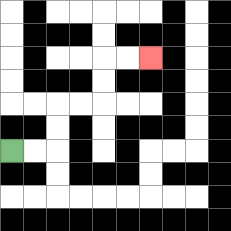{'start': '[0, 6]', 'end': '[6, 2]', 'path_directions': 'R,R,U,U,R,R,U,U,R,R', 'path_coordinates': '[[0, 6], [1, 6], [2, 6], [2, 5], [2, 4], [3, 4], [4, 4], [4, 3], [4, 2], [5, 2], [6, 2]]'}